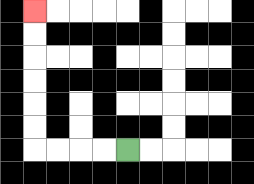{'start': '[5, 6]', 'end': '[1, 0]', 'path_directions': 'L,L,L,L,U,U,U,U,U,U', 'path_coordinates': '[[5, 6], [4, 6], [3, 6], [2, 6], [1, 6], [1, 5], [1, 4], [1, 3], [1, 2], [1, 1], [1, 0]]'}